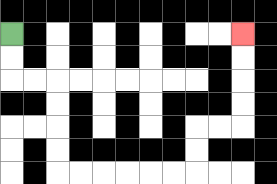{'start': '[0, 1]', 'end': '[10, 1]', 'path_directions': 'D,D,R,R,D,D,D,D,R,R,R,R,R,R,U,U,R,R,U,U,U,U', 'path_coordinates': '[[0, 1], [0, 2], [0, 3], [1, 3], [2, 3], [2, 4], [2, 5], [2, 6], [2, 7], [3, 7], [4, 7], [5, 7], [6, 7], [7, 7], [8, 7], [8, 6], [8, 5], [9, 5], [10, 5], [10, 4], [10, 3], [10, 2], [10, 1]]'}